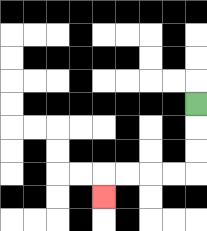{'start': '[8, 4]', 'end': '[4, 8]', 'path_directions': 'D,D,D,L,L,L,L,D', 'path_coordinates': '[[8, 4], [8, 5], [8, 6], [8, 7], [7, 7], [6, 7], [5, 7], [4, 7], [4, 8]]'}